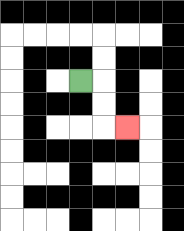{'start': '[3, 3]', 'end': '[5, 5]', 'path_directions': 'R,D,D,R', 'path_coordinates': '[[3, 3], [4, 3], [4, 4], [4, 5], [5, 5]]'}